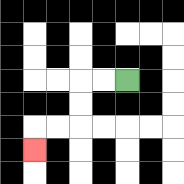{'start': '[5, 3]', 'end': '[1, 6]', 'path_directions': 'L,L,D,D,L,L,D', 'path_coordinates': '[[5, 3], [4, 3], [3, 3], [3, 4], [3, 5], [2, 5], [1, 5], [1, 6]]'}